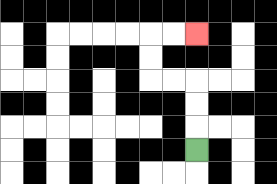{'start': '[8, 6]', 'end': '[8, 1]', 'path_directions': 'U,U,U,L,L,U,U,R,R', 'path_coordinates': '[[8, 6], [8, 5], [8, 4], [8, 3], [7, 3], [6, 3], [6, 2], [6, 1], [7, 1], [8, 1]]'}